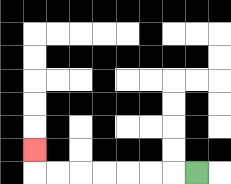{'start': '[8, 7]', 'end': '[1, 6]', 'path_directions': 'L,L,L,L,L,L,L,U', 'path_coordinates': '[[8, 7], [7, 7], [6, 7], [5, 7], [4, 7], [3, 7], [2, 7], [1, 7], [1, 6]]'}